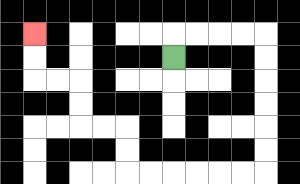{'start': '[7, 2]', 'end': '[1, 1]', 'path_directions': 'U,R,R,R,R,D,D,D,D,D,D,L,L,L,L,L,L,U,U,L,L,U,U,L,L,U,U', 'path_coordinates': '[[7, 2], [7, 1], [8, 1], [9, 1], [10, 1], [11, 1], [11, 2], [11, 3], [11, 4], [11, 5], [11, 6], [11, 7], [10, 7], [9, 7], [8, 7], [7, 7], [6, 7], [5, 7], [5, 6], [5, 5], [4, 5], [3, 5], [3, 4], [3, 3], [2, 3], [1, 3], [1, 2], [1, 1]]'}